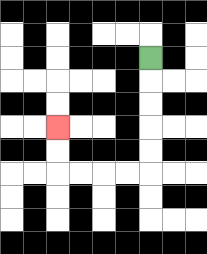{'start': '[6, 2]', 'end': '[2, 5]', 'path_directions': 'D,D,D,D,D,L,L,L,L,U,U', 'path_coordinates': '[[6, 2], [6, 3], [6, 4], [6, 5], [6, 6], [6, 7], [5, 7], [4, 7], [3, 7], [2, 7], [2, 6], [2, 5]]'}